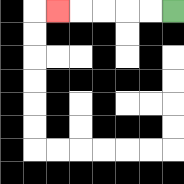{'start': '[7, 0]', 'end': '[2, 0]', 'path_directions': 'L,L,L,L,L', 'path_coordinates': '[[7, 0], [6, 0], [5, 0], [4, 0], [3, 0], [2, 0]]'}